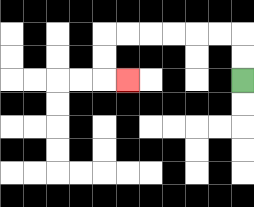{'start': '[10, 3]', 'end': '[5, 3]', 'path_directions': 'U,U,L,L,L,L,L,L,D,D,R', 'path_coordinates': '[[10, 3], [10, 2], [10, 1], [9, 1], [8, 1], [7, 1], [6, 1], [5, 1], [4, 1], [4, 2], [4, 3], [5, 3]]'}